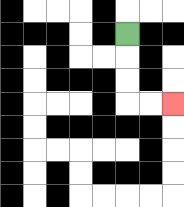{'start': '[5, 1]', 'end': '[7, 4]', 'path_directions': 'D,D,D,R,R', 'path_coordinates': '[[5, 1], [5, 2], [5, 3], [5, 4], [6, 4], [7, 4]]'}